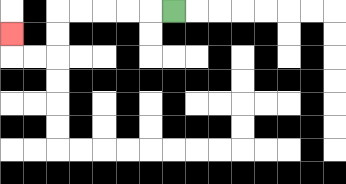{'start': '[7, 0]', 'end': '[0, 1]', 'path_directions': 'L,L,L,L,L,D,D,L,L,U', 'path_coordinates': '[[7, 0], [6, 0], [5, 0], [4, 0], [3, 0], [2, 0], [2, 1], [2, 2], [1, 2], [0, 2], [0, 1]]'}